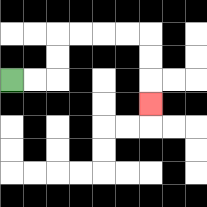{'start': '[0, 3]', 'end': '[6, 4]', 'path_directions': 'R,R,U,U,R,R,R,R,D,D,D', 'path_coordinates': '[[0, 3], [1, 3], [2, 3], [2, 2], [2, 1], [3, 1], [4, 1], [5, 1], [6, 1], [6, 2], [6, 3], [6, 4]]'}